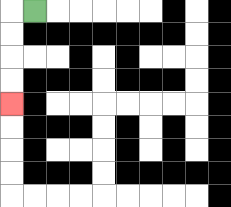{'start': '[1, 0]', 'end': '[0, 4]', 'path_directions': 'L,D,D,D,D', 'path_coordinates': '[[1, 0], [0, 0], [0, 1], [0, 2], [0, 3], [0, 4]]'}